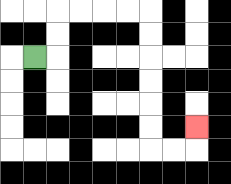{'start': '[1, 2]', 'end': '[8, 5]', 'path_directions': 'R,U,U,R,R,R,R,D,D,D,D,D,D,R,R,U', 'path_coordinates': '[[1, 2], [2, 2], [2, 1], [2, 0], [3, 0], [4, 0], [5, 0], [6, 0], [6, 1], [6, 2], [6, 3], [6, 4], [6, 5], [6, 6], [7, 6], [8, 6], [8, 5]]'}